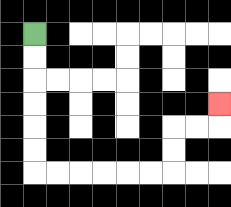{'start': '[1, 1]', 'end': '[9, 4]', 'path_directions': 'D,D,D,D,D,D,R,R,R,R,R,R,U,U,R,R,U', 'path_coordinates': '[[1, 1], [1, 2], [1, 3], [1, 4], [1, 5], [1, 6], [1, 7], [2, 7], [3, 7], [4, 7], [5, 7], [6, 7], [7, 7], [7, 6], [7, 5], [8, 5], [9, 5], [9, 4]]'}